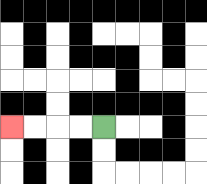{'start': '[4, 5]', 'end': '[0, 5]', 'path_directions': 'L,L,L,L', 'path_coordinates': '[[4, 5], [3, 5], [2, 5], [1, 5], [0, 5]]'}